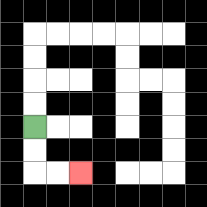{'start': '[1, 5]', 'end': '[3, 7]', 'path_directions': 'D,D,R,R', 'path_coordinates': '[[1, 5], [1, 6], [1, 7], [2, 7], [3, 7]]'}